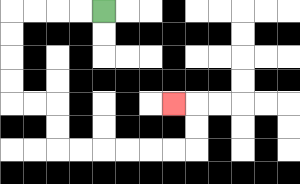{'start': '[4, 0]', 'end': '[7, 4]', 'path_directions': 'L,L,L,L,D,D,D,D,R,R,D,D,R,R,R,R,R,R,U,U,L', 'path_coordinates': '[[4, 0], [3, 0], [2, 0], [1, 0], [0, 0], [0, 1], [0, 2], [0, 3], [0, 4], [1, 4], [2, 4], [2, 5], [2, 6], [3, 6], [4, 6], [5, 6], [6, 6], [7, 6], [8, 6], [8, 5], [8, 4], [7, 4]]'}